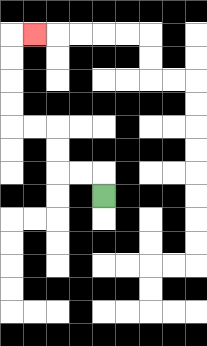{'start': '[4, 8]', 'end': '[1, 1]', 'path_directions': 'U,L,L,U,U,L,L,U,U,U,U,R', 'path_coordinates': '[[4, 8], [4, 7], [3, 7], [2, 7], [2, 6], [2, 5], [1, 5], [0, 5], [0, 4], [0, 3], [0, 2], [0, 1], [1, 1]]'}